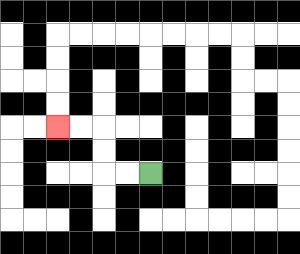{'start': '[6, 7]', 'end': '[2, 5]', 'path_directions': 'L,L,U,U,L,L', 'path_coordinates': '[[6, 7], [5, 7], [4, 7], [4, 6], [4, 5], [3, 5], [2, 5]]'}